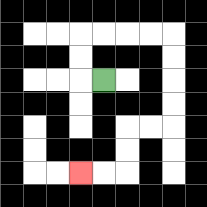{'start': '[4, 3]', 'end': '[3, 7]', 'path_directions': 'L,U,U,R,R,R,R,D,D,D,D,L,L,D,D,L,L', 'path_coordinates': '[[4, 3], [3, 3], [3, 2], [3, 1], [4, 1], [5, 1], [6, 1], [7, 1], [7, 2], [7, 3], [7, 4], [7, 5], [6, 5], [5, 5], [5, 6], [5, 7], [4, 7], [3, 7]]'}